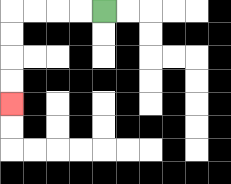{'start': '[4, 0]', 'end': '[0, 4]', 'path_directions': 'L,L,L,L,D,D,D,D', 'path_coordinates': '[[4, 0], [3, 0], [2, 0], [1, 0], [0, 0], [0, 1], [0, 2], [0, 3], [0, 4]]'}